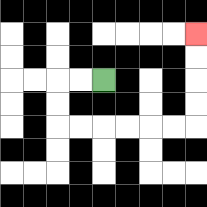{'start': '[4, 3]', 'end': '[8, 1]', 'path_directions': 'L,L,D,D,R,R,R,R,R,R,U,U,U,U', 'path_coordinates': '[[4, 3], [3, 3], [2, 3], [2, 4], [2, 5], [3, 5], [4, 5], [5, 5], [6, 5], [7, 5], [8, 5], [8, 4], [8, 3], [8, 2], [8, 1]]'}